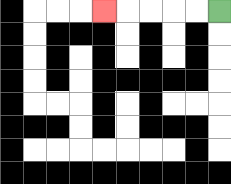{'start': '[9, 0]', 'end': '[4, 0]', 'path_directions': 'L,L,L,L,L', 'path_coordinates': '[[9, 0], [8, 0], [7, 0], [6, 0], [5, 0], [4, 0]]'}